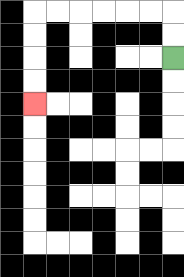{'start': '[7, 2]', 'end': '[1, 4]', 'path_directions': 'U,U,L,L,L,L,L,L,D,D,D,D', 'path_coordinates': '[[7, 2], [7, 1], [7, 0], [6, 0], [5, 0], [4, 0], [3, 0], [2, 0], [1, 0], [1, 1], [1, 2], [1, 3], [1, 4]]'}